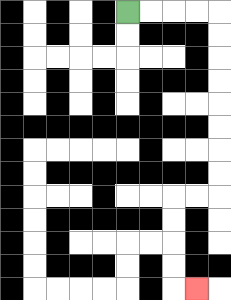{'start': '[5, 0]', 'end': '[8, 12]', 'path_directions': 'R,R,R,R,D,D,D,D,D,D,D,D,L,L,D,D,D,D,R', 'path_coordinates': '[[5, 0], [6, 0], [7, 0], [8, 0], [9, 0], [9, 1], [9, 2], [9, 3], [9, 4], [9, 5], [9, 6], [9, 7], [9, 8], [8, 8], [7, 8], [7, 9], [7, 10], [7, 11], [7, 12], [8, 12]]'}